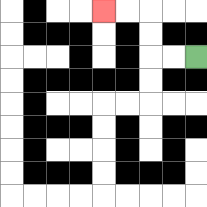{'start': '[8, 2]', 'end': '[4, 0]', 'path_directions': 'L,L,U,U,L,L', 'path_coordinates': '[[8, 2], [7, 2], [6, 2], [6, 1], [6, 0], [5, 0], [4, 0]]'}